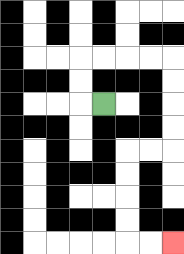{'start': '[4, 4]', 'end': '[7, 10]', 'path_directions': 'L,U,U,R,R,R,R,D,D,D,D,L,L,D,D,D,D,R,R', 'path_coordinates': '[[4, 4], [3, 4], [3, 3], [3, 2], [4, 2], [5, 2], [6, 2], [7, 2], [7, 3], [7, 4], [7, 5], [7, 6], [6, 6], [5, 6], [5, 7], [5, 8], [5, 9], [5, 10], [6, 10], [7, 10]]'}